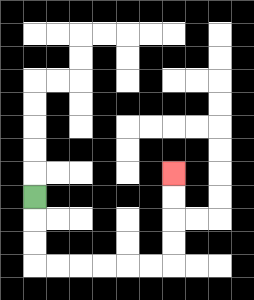{'start': '[1, 8]', 'end': '[7, 7]', 'path_directions': 'D,D,D,R,R,R,R,R,R,U,U,U,U', 'path_coordinates': '[[1, 8], [1, 9], [1, 10], [1, 11], [2, 11], [3, 11], [4, 11], [5, 11], [6, 11], [7, 11], [7, 10], [7, 9], [7, 8], [7, 7]]'}